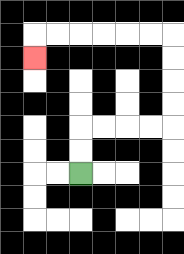{'start': '[3, 7]', 'end': '[1, 2]', 'path_directions': 'U,U,R,R,R,R,U,U,U,U,L,L,L,L,L,L,D', 'path_coordinates': '[[3, 7], [3, 6], [3, 5], [4, 5], [5, 5], [6, 5], [7, 5], [7, 4], [7, 3], [7, 2], [7, 1], [6, 1], [5, 1], [4, 1], [3, 1], [2, 1], [1, 1], [1, 2]]'}